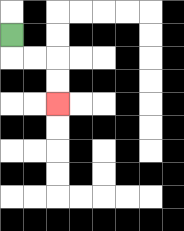{'start': '[0, 1]', 'end': '[2, 4]', 'path_directions': 'D,R,R,D,D', 'path_coordinates': '[[0, 1], [0, 2], [1, 2], [2, 2], [2, 3], [2, 4]]'}